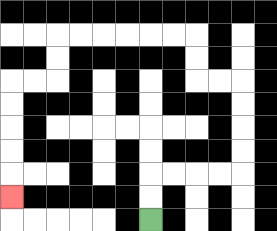{'start': '[6, 9]', 'end': '[0, 8]', 'path_directions': 'U,U,R,R,R,R,U,U,U,U,L,L,U,U,L,L,L,L,L,L,D,D,L,L,D,D,D,D,D', 'path_coordinates': '[[6, 9], [6, 8], [6, 7], [7, 7], [8, 7], [9, 7], [10, 7], [10, 6], [10, 5], [10, 4], [10, 3], [9, 3], [8, 3], [8, 2], [8, 1], [7, 1], [6, 1], [5, 1], [4, 1], [3, 1], [2, 1], [2, 2], [2, 3], [1, 3], [0, 3], [0, 4], [0, 5], [0, 6], [0, 7], [0, 8]]'}